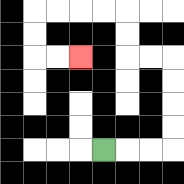{'start': '[4, 6]', 'end': '[3, 2]', 'path_directions': 'R,R,R,U,U,U,U,L,L,U,U,L,L,L,L,D,D,R,R', 'path_coordinates': '[[4, 6], [5, 6], [6, 6], [7, 6], [7, 5], [7, 4], [7, 3], [7, 2], [6, 2], [5, 2], [5, 1], [5, 0], [4, 0], [3, 0], [2, 0], [1, 0], [1, 1], [1, 2], [2, 2], [3, 2]]'}